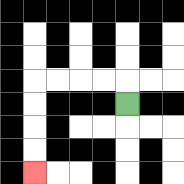{'start': '[5, 4]', 'end': '[1, 7]', 'path_directions': 'U,L,L,L,L,D,D,D,D', 'path_coordinates': '[[5, 4], [5, 3], [4, 3], [3, 3], [2, 3], [1, 3], [1, 4], [1, 5], [1, 6], [1, 7]]'}